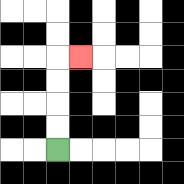{'start': '[2, 6]', 'end': '[3, 2]', 'path_directions': 'U,U,U,U,R', 'path_coordinates': '[[2, 6], [2, 5], [2, 4], [2, 3], [2, 2], [3, 2]]'}